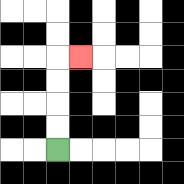{'start': '[2, 6]', 'end': '[3, 2]', 'path_directions': 'U,U,U,U,R', 'path_coordinates': '[[2, 6], [2, 5], [2, 4], [2, 3], [2, 2], [3, 2]]'}